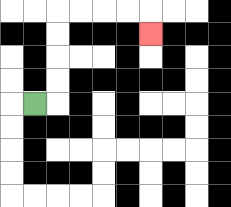{'start': '[1, 4]', 'end': '[6, 1]', 'path_directions': 'R,U,U,U,U,R,R,R,R,D', 'path_coordinates': '[[1, 4], [2, 4], [2, 3], [2, 2], [2, 1], [2, 0], [3, 0], [4, 0], [5, 0], [6, 0], [6, 1]]'}